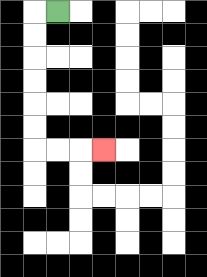{'start': '[2, 0]', 'end': '[4, 6]', 'path_directions': 'L,D,D,D,D,D,D,R,R,R', 'path_coordinates': '[[2, 0], [1, 0], [1, 1], [1, 2], [1, 3], [1, 4], [1, 5], [1, 6], [2, 6], [3, 6], [4, 6]]'}